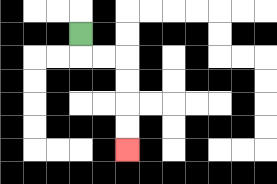{'start': '[3, 1]', 'end': '[5, 6]', 'path_directions': 'D,R,R,D,D,D,D', 'path_coordinates': '[[3, 1], [3, 2], [4, 2], [5, 2], [5, 3], [5, 4], [5, 5], [5, 6]]'}